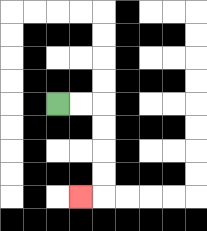{'start': '[2, 4]', 'end': '[3, 8]', 'path_directions': 'R,R,D,D,D,D,L', 'path_coordinates': '[[2, 4], [3, 4], [4, 4], [4, 5], [4, 6], [4, 7], [4, 8], [3, 8]]'}